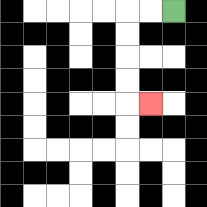{'start': '[7, 0]', 'end': '[6, 4]', 'path_directions': 'L,L,D,D,D,D,R', 'path_coordinates': '[[7, 0], [6, 0], [5, 0], [5, 1], [5, 2], [5, 3], [5, 4], [6, 4]]'}